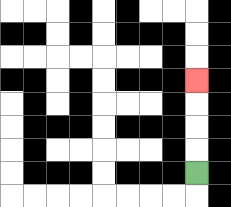{'start': '[8, 7]', 'end': '[8, 3]', 'path_directions': 'U,U,U,U', 'path_coordinates': '[[8, 7], [8, 6], [8, 5], [8, 4], [8, 3]]'}